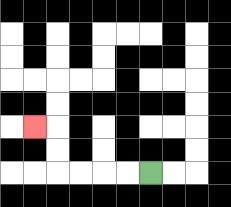{'start': '[6, 7]', 'end': '[1, 5]', 'path_directions': 'L,L,L,L,U,U,L', 'path_coordinates': '[[6, 7], [5, 7], [4, 7], [3, 7], [2, 7], [2, 6], [2, 5], [1, 5]]'}